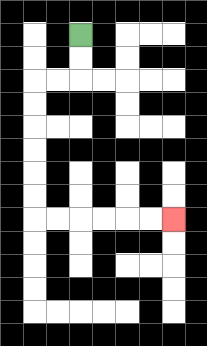{'start': '[3, 1]', 'end': '[7, 9]', 'path_directions': 'D,D,L,L,D,D,D,D,D,D,R,R,R,R,R,R', 'path_coordinates': '[[3, 1], [3, 2], [3, 3], [2, 3], [1, 3], [1, 4], [1, 5], [1, 6], [1, 7], [1, 8], [1, 9], [2, 9], [3, 9], [4, 9], [5, 9], [6, 9], [7, 9]]'}